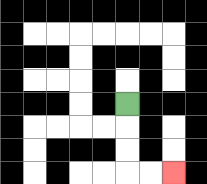{'start': '[5, 4]', 'end': '[7, 7]', 'path_directions': 'D,D,D,R,R', 'path_coordinates': '[[5, 4], [5, 5], [5, 6], [5, 7], [6, 7], [7, 7]]'}